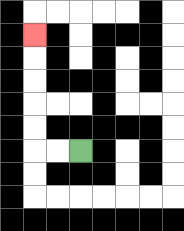{'start': '[3, 6]', 'end': '[1, 1]', 'path_directions': 'L,L,U,U,U,U,U', 'path_coordinates': '[[3, 6], [2, 6], [1, 6], [1, 5], [1, 4], [1, 3], [1, 2], [1, 1]]'}